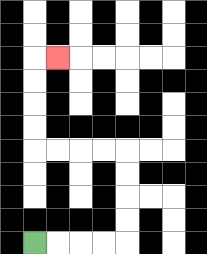{'start': '[1, 10]', 'end': '[2, 2]', 'path_directions': 'R,R,R,R,U,U,U,U,L,L,L,L,U,U,U,U,R', 'path_coordinates': '[[1, 10], [2, 10], [3, 10], [4, 10], [5, 10], [5, 9], [5, 8], [5, 7], [5, 6], [4, 6], [3, 6], [2, 6], [1, 6], [1, 5], [1, 4], [1, 3], [1, 2], [2, 2]]'}